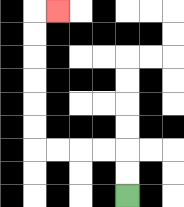{'start': '[5, 8]', 'end': '[2, 0]', 'path_directions': 'U,U,L,L,L,L,U,U,U,U,U,U,R', 'path_coordinates': '[[5, 8], [5, 7], [5, 6], [4, 6], [3, 6], [2, 6], [1, 6], [1, 5], [1, 4], [1, 3], [1, 2], [1, 1], [1, 0], [2, 0]]'}